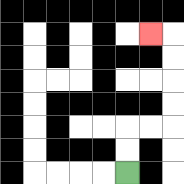{'start': '[5, 7]', 'end': '[6, 1]', 'path_directions': 'U,U,R,R,U,U,U,U,L', 'path_coordinates': '[[5, 7], [5, 6], [5, 5], [6, 5], [7, 5], [7, 4], [7, 3], [7, 2], [7, 1], [6, 1]]'}